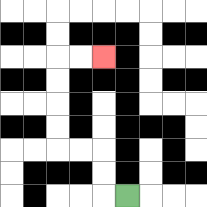{'start': '[5, 8]', 'end': '[4, 2]', 'path_directions': 'L,U,U,L,L,U,U,U,U,R,R', 'path_coordinates': '[[5, 8], [4, 8], [4, 7], [4, 6], [3, 6], [2, 6], [2, 5], [2, 4], [2, 3], [2, 2], [3, 2], [4, 2]]'}